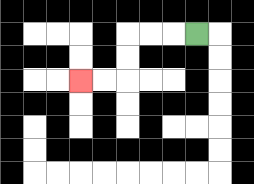{'start': '[8, 1]', 'end': '[3, 3]', 'path_directions': 'L,L,L,D,D,L,L', 'path_coordinates': '[[8, 1], [7, 1], [6, 1], [5, 1], [5, 2], [5, 3], [4, 3], [3, 3]]'}